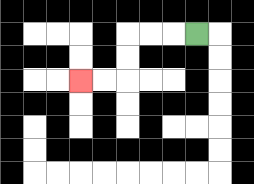{'start': '[8, 1]', 'end': '[3, 3]', 'path_directions': 'L,L,L,D,D,L,L', 'path_coordinates': '[[8, 1], [7, 1], [6, 1], [5, 1], [5, 2], [5, 3], [4, 3], [3, 3]]'}